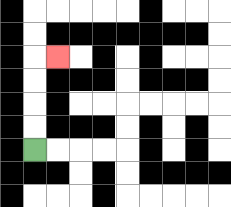{'start': '[1, 6]', 'end': '[2, 2]', 'path_directions': 'U,U,U,U,R', 'path_coordinates': '[[1, 6], [1, 5], [1, 4], [1, 3], [1, 2], [2, 2]]'}